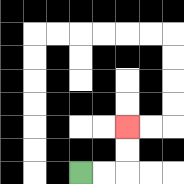{'start': '[3, 7]', 'end': '[5, 5]', 'path_directions': 'R,R,U,U', 'path_coordinates': '[[3, 7], [4, 7], [5, 7], [5, 6], [5, 5]]'}